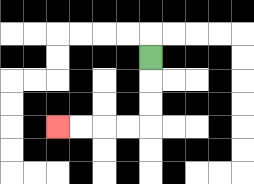{'start': '[6, 2]', 'end': '[2, 5]', 'path_directions': 'D,D,D,L,L,L,L', 'path_coordinates': '[[6, 2], [6, 3], [6, 4], [6, 5], [5, 5], [4, 5], [3, 5], [2, 5]]'}